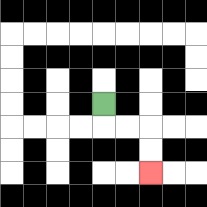{'start': '[4, 4]', 'end': '[6, 7]', 'path_directions': 'D,R,R,D,D', 'path_coordinates': '[[4, 4], [4, 5], [5, 5], [6, 5], [6, 6], [6, 7]]'}